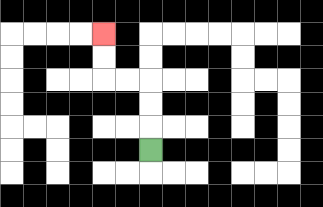{'start': '[6, 6]', 'end': '[4, 1]', 'path_directions': 'U,U,U,L,L,U,U', 'path_coordinates': '[[6, 6], [6, 5], [6, 4], [6, 3], [5, 3], [4, 3], [4, 2], [4, 1]]'}